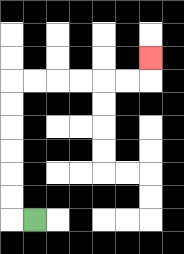{'start': '[1, 9]', 'end': '[6, 2]', 'path_directions': 'L,U,U,U,U,U,U,R,R,R,R,R,R,U', 'path_coordinates': '[[1, 9], [0, 9], [0, 8], [0, 7], [0, 6], [0, 5], [0, 4], [0, 3], [1, 3], [2, 3], [3, 3], [4, 3], [5, 3], [6, 3], [6, 2]]'}